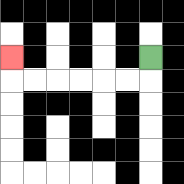{'start': '[6, 2]', 'end': '[0, 2]', 'path_directions': 'D,L,L,L,L,L,L,U', 'path_coordinates': '[[6, 2], [6, 3], [5, 3], [4, 3], [3, 3], [2, 3], [1, 3], [0, 3], [0, 2]]'}